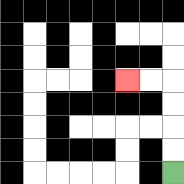{'start': '[7, 7]', 'end': '[5, 3]', 'path_directions': 'U,U,U,U,L,L', 'path_coordinates': '[[7, 7], [7, 6], [7, 5], [7, 4], [7, 3], [6, 3], [5, 3]]'}